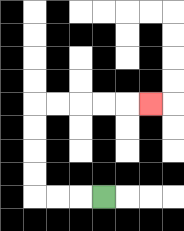{'start': '[4, 8]', 'end': '[6, 4]', 'path_directions': 'L,L,L,U,U,U,U,R,R,R,R,R', 'path_coordinates': '[[4, 8], [3, 8], [2, 8], [1, 8], [1, 7], [1, 6], [1, 5], [1, 4], [2, 4], [3, 4], [4, 4], [5, 4], [6, 4]]'}